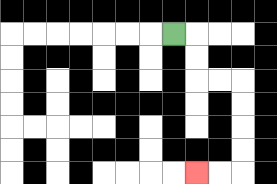{'start': '[7, 1]', 'end': '[8, 7]', 'path_directions': 'R,D,D,R,R,D,D,D,D,L,L', 'path_coordinates': '[[7, 1], [8, 1], [8, 2], [8, 3], [9, 3], [10, 3], [10, 4], [10, 5], [10, 6], [10, 7], [9, 7], [8, 7]]'}